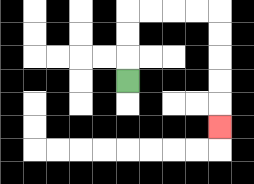{'start': '[5, 3]', 'end': '[9, 5]', 'path_directions': 'U,U,U,R,R,R,R,D,D,D,D,D', 'path_coordinates': '[[5, 3], [5, 2], [5, 1], [5, 0], [6, 0], [7, 0], [8, 0], [9, 0], [9, 1], [9, 2], [9, 3], [9, 4], [9, 5]]'}